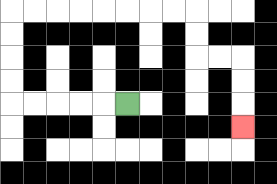{'start': '[5, 4]', 'end': '[10, 5]', 'path_directions': 'L,L,L,L,L,U,U,U,U,R,R,R,R,R,R,R,R,D,D,R,R,D,D,D', 'path_coordinates': '[[5, 4], [4, 4], [3, 4], [2, 4], [1, 4], [0, 4], [0, 3], [0, 2], [0, 1], [0, 0], [1, 0], [2, 0], [3, 0], [4, 0], [5, 0], [6, 0], [7, 0], [8, 0], [8, 1], [8, 2], [9, 2], [10, 2], [10, 3], [10, 4], [10, 5]]'}